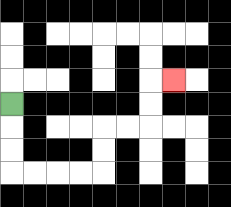{'start': '[0, 4]', 'end': '[7, 3]', 'path_directions': 'D,D,D,R,R,R,R,U,U,R,R,U,U,R', 'path_coordinates': '[[0, 4], [0, 5], [0, 6], [0, 7], [1, 7], [2, 7], [3, 7], [4, 7], [4, 6], [4, 5], [5, 5], [6, 5], [6, 4], [6, 3], [7, 3]]'}